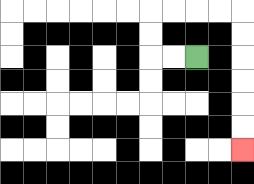{'start': '[8, 2]', 'end': '[10, 6]', 'path_directions': 'L,L,U,U,R,R,R,R,D,D,D,D,D,D', 'path_coordinates': '[[8, 2], [7, 2], [6, 2], [6, 1], [6, 0], [7, 0], [8, 0], [9, 0], [10, 0], [10, 1], [10, 2], [10, 3], [10, 4], [10, 5], [10, 6]]'}